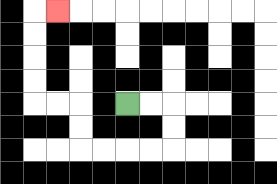{'start': '[5, 4]', 'end': '[2, 0]', 'path_directions': 'R,R,D,D,L,L,L,L,U,U,L,L,U,U,U,U,R', 'path_coordinates': '[[5, 4], [6, 4], [7, 4], [7, 5], [7, 6], [6, 6], [5, 6], [4, 6], [3, 6], [3, 5], [3, 4], [2, 4], [1, 4], [1, 3], [1, 2], [1, 1], [1, 0], [2, 0]]'}